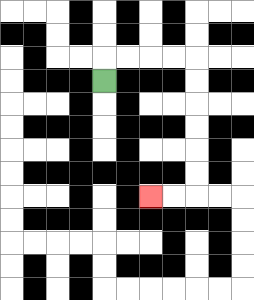{'start': '[4, 3]', 'end': '[6, 8]', 'path_directions': 'U,R,R,R,R,D,D,D,D,D,D,L,L', 'path_coordinates': '[[4, 3], [4, 2], [5, 2], [6, 2], [7, 2], [8, 2], [8, 3], [8, 4], [8, 5], [8, 6], [8, 7], [8, 8], [7, 8], [6, 8]]'}